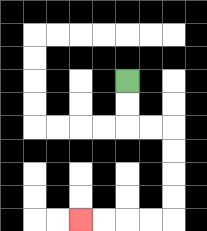{'start': '[5, 3]', 'end': '[3, 9]', 'path_directions': 'D,D,R,R,D,D,D,D,L,L,L,L', 'path_coordinates': '[[5, 3], [5, 4], [5, 5], [6, 5], [7, 5], [7, 6], [7, 7], [7, 8], [7, 9], [6, 9], [5, 9], [4, 9], [3, 9]]'}